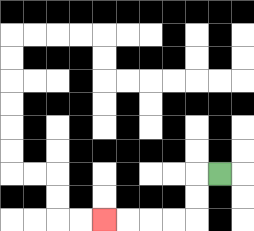{'start': '[9, 7]', 'end': '[4, 9]', 'path_directions': 'L,D,D,L,L,L,L', 'path_coordinates': '[[9, 7], [8, 7], [8, 8], [8, 9], [7, 9], [6, 9], [5, 9], [4, 9]]'}